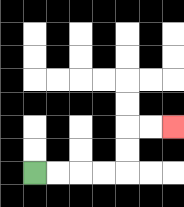{'start': '[1, 7]', 'end': '[7, 5]', 'path_directions': 'R,R,R,R,U,U,R,R', 'path_coordinates': '[[1, 7], [2, 7], [3, 7], [4, 7], [5, 7], [5, 6], [5, 5], [6, 5], [7, 5]]'}